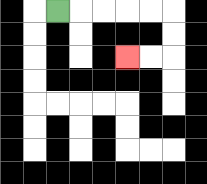{'start': '[2, 0]', 'end': '[5, 2]', 'path_directions': 'R,R,R,R,R,D,D,L,L', 'path_coordinates': '[[2, 0], [3, 0], [4, 0], [5, 0], [6, 0], [7, 0], [7, 1], [7, 2], [6, 2], [5, 2]]'}